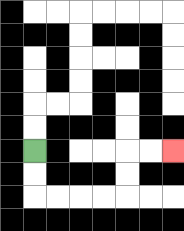{'start': '[1, 6]', 'end': '[7, 6]', 'path_directions': 'D,D,R,R,R,R,U,U,R,R', 'path_coordinates': '[[1, 6], [1, 7], [1, 8], [2, 8], [3, 8], [4, 8], [5, 8], [5, 7], [5, 6], [6, 6], [7, 6]]'}